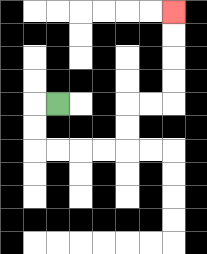{'start': '[2, 4]', 'end': '[7, 0]', 'path_directions': 'L,D,D,R,R,R,R,U,U,R,R,U,U,U,U', 'path_coordinates': '[[2, 4], [1, 4], [1, 5], [1, 6], [2, 6], [3, 6], [4, 6], [5, 6], [5, 5], [5, 4], [6, 4], [7, 4], [7, 3], [7, 2], [7, 1], [7, 0]]'}